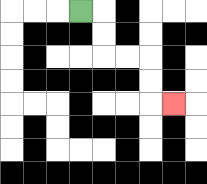{'start': '[3, 0]', 'end': '[7, 4]', 'path_directions': 'R,D,D,R,R,D,D,R', 'path_coordinates': '[[3, 0], [4, 0], [4, 1], [4, 2], [5, 2], [6, 2], [6, 3], [6, 4], [7, 4]]'}